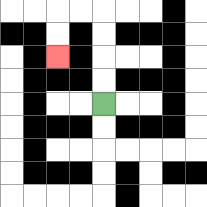{'start': '[4, 4]', 'end': '[2, 2]', 'path_directions': 'U,U,U,U,L,L,D,D', 'path_coordinates': '[[4, 4], [4, 3], [4, 2], [4, 1], [4, 0], [3, 0], [2, 0], [2, 1], [2, 2]]'}